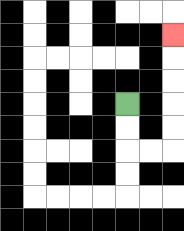{'start': '[5, 4]', 'end': '[7, 1]', 'path_directions': 'D,D,R,R,U,U,U,U,U', 'path_coordinates': '[[5, 4], [5, 5], [5, 6], [6, 6], [7, 6], [7, 5], [7, 4], [7, 3], [7, 2], [7, 1]]'}